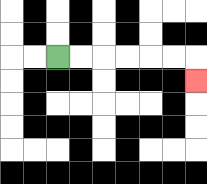{'start': '[2, 2]', 'end': '[8, 3]', 'path_directions': 'R,R,R,R,R,R,D', 'path_coordinates': '[[2, 2], [3, 2], [4, 2], [5, 2], [6, 2], [7, 2], [8, 2], [8, 3]]'}